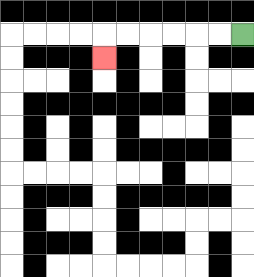{'start': '[10, 1]', 'end': '[4, 2]', 'path_directions': 'L,L,L,L,L,L,D', 'path_coordinates': '[[10, 1], [9, 1], [8, 1], [7, 1], [6, 1], [5, 1], [4, 1], [4, 2]]'}